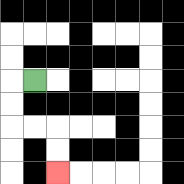{'start': '[1, 3]', 'end': '[2, 7]', 'path_directions': 'L,D,D,R,R,D,D', 'path_coordinates': '[[1, 3], [0, 3], [0, 4], [0, 5], [1, 5], [2, 5], [2, 6], [2, 7]]'}